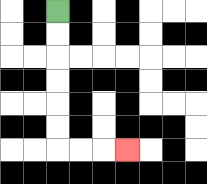{'start': '[2, 0]', 'end': '[5, 6]', 'path_directions': 'D,D,D,D,D,D,R,R,R', 'path_coordinates': '[[2, 0], [2, 1], [2, 2], [2, 3], [2, 4], [2, 5], [2, 6], [3, 6], [4, 6], [5, 6]]'}